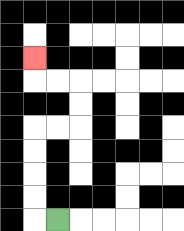{'start': '[2, 9]', 'end': '[1, 2]', 'path_directions': 'L,U,U,U,U,R,R,U,U,L,L,U', 'path_coordinates': '[[2, 9], [1, 9], [1, 8], [1, 7], [1, 6], [1, 5], [2, 5], [3, 5], [3, 4], [3, 3], [2, 3], [1, 3], [1, 2]]'}